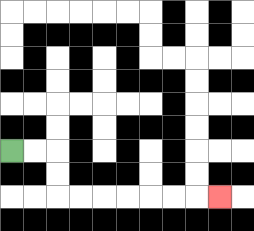{'start': '[0, 6]', 'end': '[9, 8]', 'path_directions': 'R,R,D,D,R,R,R,R,R,R,R', 'path_coordinates': '[[0, 6], [1, 6], [2, 6], [2, 7], [2, 8], [3, 8], [4, 8], [5, 8], [6, 8], [7, 8], [8, 8], [9, 8]]'}